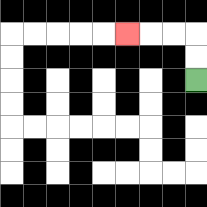{'start': '[8, 3]', 'end': '[5, 1]', 'path_directions': 'U,U,L,L,L', 'path_coordinates': '[[8, 3], [8, 2], [8, 1], [7, 1], [6, 1], [5, 1]]'}